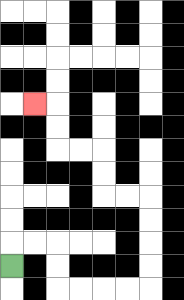{'start': '[0, 11]', 'end': '[1, 4]', 'path_directions': 'U,R,R,D,D,R,R,R,R,U,U,U,U,L,L,U,U,L,L,U,U,L', 'path_coordinates': '[[0, 11], [0, 10], [1, 10], [2, 10], [2, 11], [2, 12], [3, 12], [4, 12], [5, 12], [6, 12], [6, 11], [6, 10], [6, 9], [6, 8], [5, 8], [4, 8], [4, 7], [4, 6], [3, 6], [2, 6], [2, 5], [2, 4], [1, 4]]'}